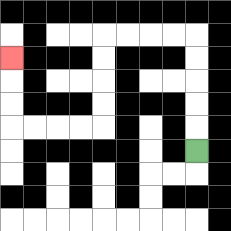{'start': '[8, 6]', 'end': '[0, 2]', 'path_directions': 'U,U,U,U,U,L,L,L,L,D,D,D,D,L,L,L,L,U,U,U', 'path_coordinates': '[[8, 6], [8, 5], [8, 4], [8, 3], [8, 2], [8, 1], [7, 1], [6, 1], [5, 1], [4, 1], [4, 2], [4, 3], [4, 4], [4, 5], [3, 5], [2, 5], [1, 5], [0, 5], [0, 4], [0, 3], [0, 2]]'}